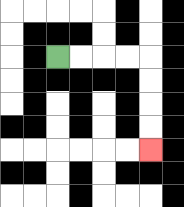{'start': '[2, 2]', 'end': '[6, 6]', 'path_directions': 'R,R,R,R,D,D,D,D', 'path_coordinates': '[[2, 2], [3, 2], [4, 2], [5, 2], [6, 2], [6, 3], [6, 4], [6, 5], [6, 6]]'}